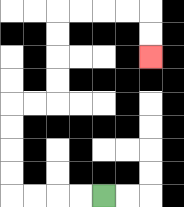{'start': '[4, 8]', 'end': '[6, 2]', 'path_directions': 'L,L,L,L,U,U,U,U,R,R,U,U,U,U,R,R,R,R,D,D', 'path_coordinates': '[[4, 8], [3, 8], [2, 8], [1, 8], [0, 8], [0, 7], [0, 6], [0, 5], [0, 4], [1, 4], [2, 4], [2, 3], [2, 2], [2, 1], [2, 0], [3, 0], [4, 0], [5, 0], [6, 0], [6, 1], [6, 2]]'}